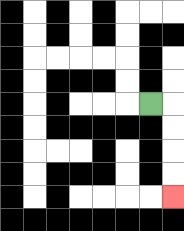{'start': '[6, 4]', 'end': '[7, 8]', 'path_directions': 'R,D,D,D,D', 'path_coordinates': '[[6, 4], [7, 4], [7, 5], [7, 6], [7, 7], [7, 8]]'}